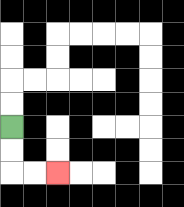{'start': '[0, 5]', 'end': '[2, 7]', 'path_directions': 'D,D,R,R', 'path_coordinates': '[[0, 5], [0, 6], [0, 7], [1, 7], [2, 7]]'}